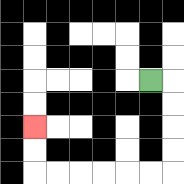{'start': '[6, 3]', 'end': '[1, 5]', 'path_directions': 'R,D,D,D,D,L,L,L,L,L,L,U,U', 'path_coordinates': '[[6, 3], [7, 3], [7, 4], [7, 5], [7, 6], [7, 7], [6, 7], [5, 7], [4, 7], [3, 7], [2, 7], [1, 7], [1, 6], [1, 5]]'}